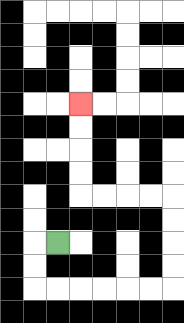{'start': '[2, 10]', 'end': '[3, 4]', 'path_directions': 'L,D,D,R,R,R,R,R,R,U,U,U,U,L,L,L,L,U,U,U,U', 'path_coordinates': '[[2, 10], [1, 10], [1, 11], [1, 12], [2, 12], [3, 12], [4, 12], [5, 12], [6, 12], [7, 12], [7, 11], [7, 10], [7, 9], [7, 8], [6, 8], [5, 8], [4, 8], [3, 8], [3, 7], [3, 6], [3, 5], [3, 4]]'}